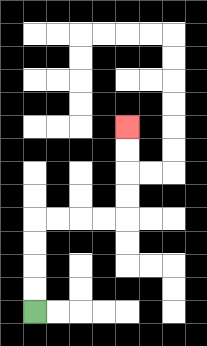{'start': '[1, 13]', 'end': '[5, 5]', 'path_directions': 'U,U,U,U,R,R,R,R,U,U,U,U', 'path_coordinates': '[[1, 13], [1, 12], [1, 11], [1, 10], [1, 9], [2, 9], [3, 9], [4, 9], [5, 9], [5, 8], [5, 7], [5, 6], [5, 5]]'}